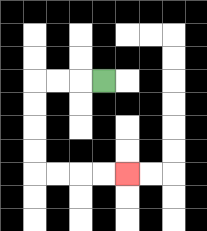{'start': '[4, 3]', 'end': '[5, 7]', 'path_directions': 'L,L,L,D,D,D,D,R,R,R,R', 'path_coordinates': '[[4, 3], [3, 3], [2, 3], [1, 3], [1, 4], [1, 5], [1, 6], [1, 7], [2, 7], [3, 7], [4, 7], [5, 7]]'}